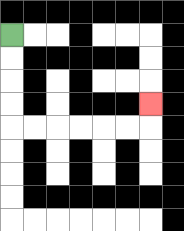{'start': '[0, 1]', 'end': '[6, 4]', 'path_directions': 'D,D,D,D,R,R,R,R,R,R,U', 'path_coordinates': '[[0, 1], [0, 2], [0, 3], [0, 4], [0, 5], [1, 5], [2, 5], [3, 5], [4, 5], [5, 5], [6, 5], [6, 4]]'}